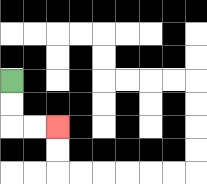{'start': '[0, 3]', 'end': '[2, 5]', 'path_directions': 'D,D,R,R', 'path_coordinates': '[[0, 3], [0, 4], [0, 5], [1, 5], [2, 5]]'}